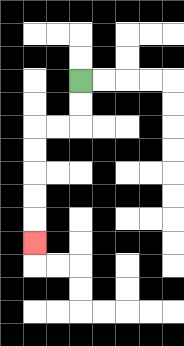{'start': '[3, 3]', 'end': '[1, 10]', 'path_directions': 'D,D,L,L,D,D,D,D,D', 'path_coordinates': '[[3, 3], [3, 4], [3, 5], [2, 5], [1, 5], [1, 6], [1, 7], [1, 8], [1, 9], [1, 10]]'}